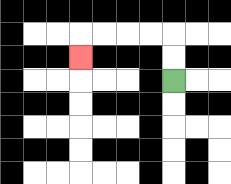{'start': '[7, 3]', 'end': '[3, 2]', 'path_directions': 'U,U,L,L,L,L,D', 'path_coordinates': '[[7, 3], [7, 2], [7, 1], [6, 1], [5, 1], [4, 1], [3, 1], [3, 2]]'}